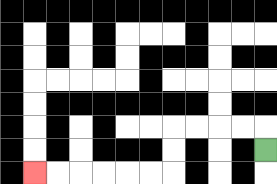{'start': '[11, 6]', 'end': '[1, 7]', 'path_directions': 'U,L,L,L,L,D,D,L,L,L,L,L,L', 'path_coordinates': '[[11, 6], [11, 5], [10, 5], [9, 5], [8, 5], [7, 5], [7, 6], [7, 7], [6, 7], [5, 7], [4, 7], [3, 7], [2, 7], [1, 7]]'}